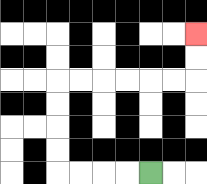{'start': '[6, 7]', 'end': '[8, 1]', 'path_directions': 'L,L,L,L,U,U,U,U,R,R,R,R,R,R,U,U', 'path_coordinates': '[[6, 7], [5, 7], [4, 7], [3, 7], [2, 7], [2, 6], [2, 5], [2, 4], [2, 3], [3, 3], [4, 3], [5, 3], [6, 3], [7, 3], [8, 3], [8, 2], [8, 1]]'}